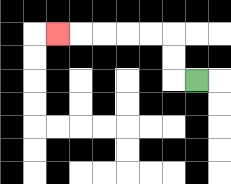{'start': '[8, 3]', 'end': '[2, 1]', 'path_directions': 'L,U,U,L,L,L,L,L', 'path_coordinates': '[[8, 3], [7, 3], [7, 2], [7, 1], [6, 1], [5, 1], [4, 1], [3, 1], [2, 1]]'}